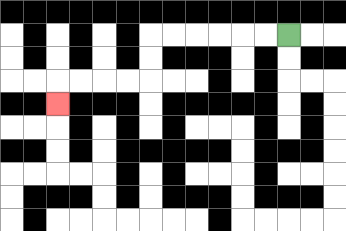{'start': '[12, 1]', 'end': '[2, 4]', 'path_directions': 'L,L,L,L,L,L,D,D,L,L,L,L,D', 'path_coordinates': '[[12, 1], [11, 1], [10, 1], [9, 1], [8, 1], [7, 1], [6, 1], [6, 2], [6, 3], [5, 3], [4, 3], [3, 3], [2, 3], [2, 4]]'}